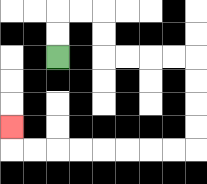{'start': '[2, 2]', 'end': '[0, 5]', 'path_directions': 'U,U,R,R,D,D,R,R,R,R,D,D,D,D,L,L,L,L,L,L,L,L,U', 'path_coordinates': '[[2, 2], [2, 1], [2, 0], [3, 0], [4, 0], [4, 1], [4, 2], [5, 2], [6, 2], [7, 2], [8, 2], [8, 3], [8, 4], [8, 5], [8, 6], [7, 6], [6, 6], [5, 6], [4, 6], [3, 6], [2, 6], [1, 6], [0, 6], [0, 5]]'}